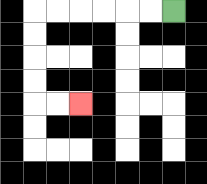{'start': '[7, 0]', 'end': '[3, 4]', 'path_directions': 'L,L,L,L,L,L,D,D,D,D,R,R', 'path_coordinates': '[[7, 0], [6, 0], [5, 0], [4, 0], [3, 0], [2, 0], [1, 0], [1, 1], [1, 2], [1, 3], [1, 4], [2, 4], [3, 4]]'}